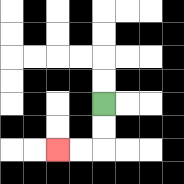{'start': '[4, 4]', 'end': '[2, 6]', 'path_directions': 'D,D,L,L', 'path_coordinates': '[[4, 4], [4, 5], [4, 6], [3, 6], [2, 6]]'}